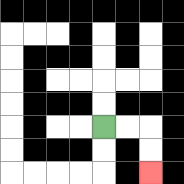{'start': '[4, 5]', 'end': '[6, 7]', 'path_directions': 'R,R,D,D', 'path_coordinates': '[[4, 5], [5, 5], [6, 5], [6, 6], [6, 7]]'}